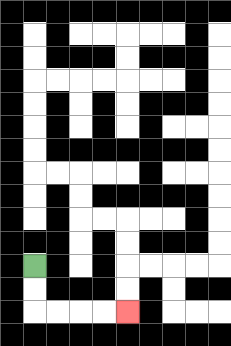{'start': '[1, 11]', 'end': '[5, 13]', 'path_directions': 'D,D,R,R,R,R', 'path_coordinates': '[[1, 11], [1, 12], [1, 13], [2, 13], [3, 13], [4, 13], [5, 13]]'}